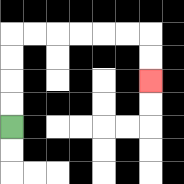{'start': '[0, 5]', 'end': '[6, 3]', 'path_directions': 'U,U,U,U,R,R,R,R,R,R,D,D', 'path_coordinates': '[[0, 5], [0, 4], [0, 3], [0, 2], [0, 1], [1, 1], [2, 1], [3, 1], [4, 1], [5, 1], [6, 1], [6, 2], [6, 3]]'}